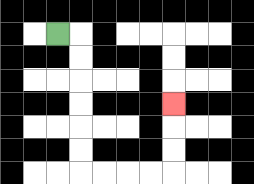{'start': '[2, 1]', 'end': '[7, 4]', 'path_directions': 'R,D,D,D,D,D,D,R,R,R,R,U,U,U', 'path_coordinates': '[[2, 1], [3, 1], [3, 2], [3, 3], [3, 4], [3, 5], [3, 6], [3, 7], [4, 7], [5, 7], [6, 7], [7, 7], [7, 6], [7, 5], [7, 4]]'}